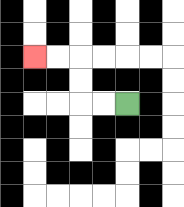{'start': '[5, 4]', 'end': '[1, 2]', 'path_directions': 'L,L,U,U,L,L', 'path_coordinates': '[[5, 4], [4, 4], [3, 4], [3, 3], [3, 2], [2, 2], [1, 2]]'}